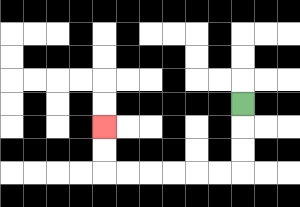{'start': '[10, 4]', 'end': '[4, 5]', 'path_directions': 'D,D,D,L,L,L,L,L,L,U,U', 'path_coordinates': '[[10, 4], [10, 5], [10, 6], [10, 7], [9, 7], [8, 7], [7, 7], [6, 7], [5, 7], [4, 7], [4, 6], [4, 5]]'}